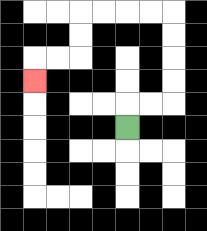{'start': '[5, 5]', 'end': '[1, 3]', 'path_directions': 'U,R,R,U,U,U,U,L,L,L,L,D,D,L,L,D', 'path_coordinates': '[[5, 5], [5, 4], [6, 4], [7, 4], [7, 3], [7, 2], [7, 1], [7, 0], [6, 0], [5, 0], [4, 0], [3, 0], [3, 1], [3, 2], [2, 2], [1, 2], [1, 3]]'}